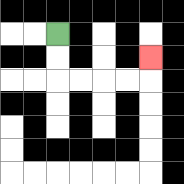{'start': '[2, 1]', 'end': '[6, 2]', 'path_directions': 'D,D,R,R,R,R,U', 'path_coordinates': '[[2, 1], [2, 2], [2, 3], [3, 3], [4, 3], [5, 3], [6, 3], [6, 2]]'}